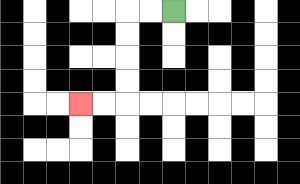{'start': '[7, 0]', 'end': '[3, 4]', 'path_directions': 'L,L,D,D,D,D,L,L', 'path_coordinates': '[[7, 0], [6, 0], [5, 0], [5, 1], [5, 2], [5, 3], [5, 4], [4, 4], [3, 4]]'}